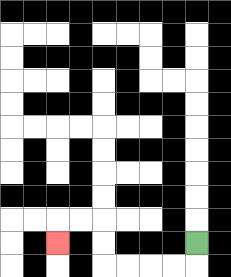{'start': '[8, 10]', 'end': '[2, 10]', 'path_directions': 'D,L,L,L,L,U,U,L,L,D', 'path_coordinates': '[[8, 10], [8, 11], [7, 11], [6, 11], [5, 11], [4, 11], [4, 10], [4, 9], [3, 9], [2, 9], [2, 10]]'}